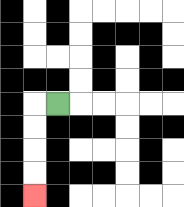{'start': '[2, 4]', 'end': '[1, 8]', 'path_directions': 'L,D,D,D,D', 'path_coordinates': '[[2, 4], [1, 4], [1, 5], [1, 6], [1, 7], [1, 8]]'}